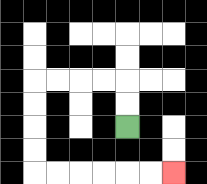{'start': '[5, 5]', 'end': '[7, 7]', 'path_directions': 'U,U,L,L,L,L,D,D,D,D,R,R,R,R,R,R', 'path_coordinates': '[[5, 5], [5, 4], [5, 3], [4, 3], [3, 3], [2, 3], [1, 3], [1, 4], [1, 5], [1, 6], [1, 7], [2, 7], [3, 7], [4, 7], [5, 7], [6, 7], [7, 7]]'}